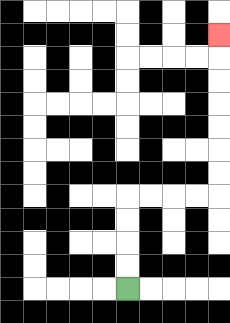{'start': '[5, 12]', 'end': '[9, 1]', 'path_directions': 'U,U,U,U,R,R,R,R,U,U,U,U,U,U,U', 'path_coordinates': '[[5, 12], [5, 11], [5, 10], [5, 9], [5, 8], [6, 8], [7, 8], [8, 8], [9, 8], [9, 7], [9, 6], [9, 5], [9, 4], [9, 3], [9, 2], [9, 1]]'}